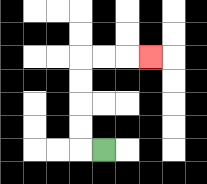{'start': '[4, 6]', 'end': '[6, 2]', 'path_directions': 'L,U,U,U,U,R,R,R', 'path_coordinates': '[[4, 6], [3, 6], [3, 5], [3, 4], [3, 3], [3, 2], [4, 2], [5, 2], [6, 2]]'}